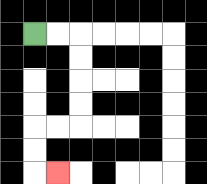{'start': '[1, 1]', 'end': '[2, 7]', 'path_directions': 'R,R,D,D,D,D,L,L,D,D,R', 'path_coordinates': '[[1, 1], [2, 1], [3, 1], [3, 2], [3, 3], [3, 4], [3, 5], [2, 5], [1, 5], [1, 6], [1, 7], [2, 7]]'}